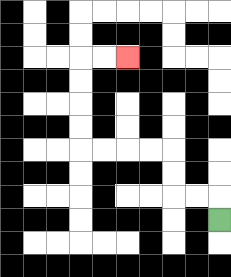{'start': '[9, 9]', 'end': '[5, 2]', 'path_directions': 'U,L,L,U,U,L,L,L,L,U,U,U,U,R,R', 'path_coordinates': '[[9, 9], [9, 8], [8, 8], [7, 8], [7, 7], [7, 6], [6, 6], [5, 6], [4, 6], [3, 6], [3, 5], [3, 4], [3, 3], [3, 2], [4, 2], [5, 2]]'}